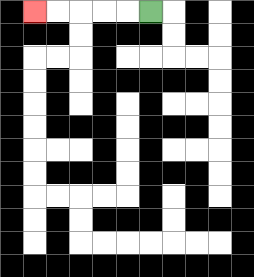{'start': '[6, 0]', 'end': '[1, 0]', 'path_directions': 'L,L,L,L,L', 'path_coordinates': '[[6, 0], [5, 0], [4, 0], [3, 0], [2, 0], [1, 0]]'}